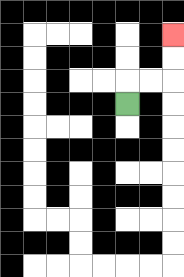{'start': '[5, 4]', 'end': '[7, 1]', 'path_directions': 'U,R,R,U,U', 'path_coordinates': '[[5, 4], [5, 3], [6, 3], [7, 3], [7, 2], [7, 1]]'}